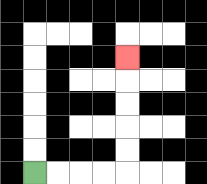{'start': '[1, 7]', 'end': '[5, 2]', 'path_directions': 'R,R,R,R,U,U,U,U,U', 'path_coordinates': '[[1, 7], [2, 7], [3, 7], [4, 7], [5, 7], [5, 6], [5, 5], [5, 4], [5, 3], [5, 2]]'}